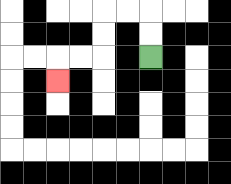{'start': '[6, 2]', 'end': '[2, 3]', 'path_directions': 'U,U,L,L,D,D,L,L,D', 'path_coordinates': '[[6, 2], [6, 1], [6, 0], [5, 0], [4, 0], [4, 1], [4, 2], [3, 2], [2, 2], [2, 3]]'}